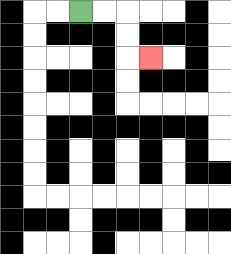{'start': '[3, 0]', 'end': '[6, 2]', 'path_directions': 'R,R,D,D,R', 'path_coordinates': '[[3, 0], [4, 0], [5, 0], [5, 1], [5, 2], [6, 2]]'}